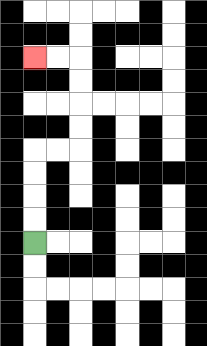{'start': '[1, 10]', 'end': '[1, 2]', 'path_directions': 'U,U,U,U,R,R,U,U,U,U,L,L', 'path_coordinates': '[[1, 10], [1, 9], [1, 8], [1, 7], [1, 6], [2, 6], [3, 6], [3, 5], [3, 4], [3, 3], [3, 2], [2, 2], [1, 2]]'}